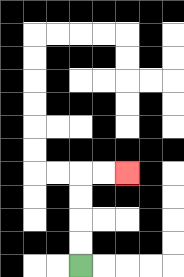{'start': '[3, 11]', 'end': '[5, 7]', 'path_directions': 'U,U,U,U,R,R', 'path_coordinates': '[[3, 11], [3, 10], [3, 9], [3, 8], [3, 7], [4, 7], [5, 7]]'}